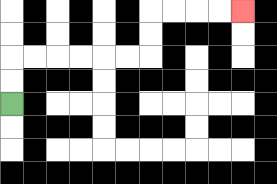{'start': '[0, 4]', 'end': '[10, 0]', 'path_directions': 'U,U,R,R,R,R,R,R,U,U,R,R,R,R', 'path_coordinates': '[[0, 4], [0, 3], [0, 2], [1, 2], [2, 2], [3, 2], [4, 2], [5, 2], [6, 2], [6, 1], [6, 0], [7, 0], [8, 0], [9, 0], [10, 0]]'}